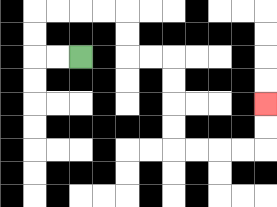{'start': '[3, 2]', 'end': '[11, 4]', 'path_directions': 'L,L,U,U,R,R,R,R,D,D,R,R,D,D,D,D,R,R,R,R,U,U', 'path_coordinates': '[[3, 2], [2, 2], [1, 2], [1, 1], [1, 0], [2, 0], [3, 0], [4, 0], [5, 0], [5, 1], [5, 2], [6, 2], [7, 2], [7, 3], [7, 4], [7, 5], [7, 6], [8, 6], [9, 6], [10, 6], [11, 6], [11, 5], [11, 4]]'}